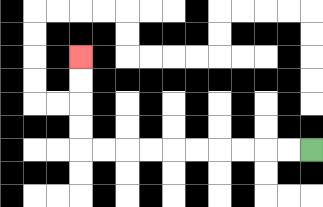{'start': '[13, 6]', 'end': '[3, 2]', 'path_directions': 'L,L,L,L,L,L,L,L,L,L,U,U,U,U', 'path_coordinates': '[[13, 6], [12, 6], [11, 6], [10, 6], [9, 6], [8, 6], [7, 6], [6, 6], [5, 6], [4, 6], [3, 6], [3, 5], [3, 4], [3, 3], [3, 2]]'}